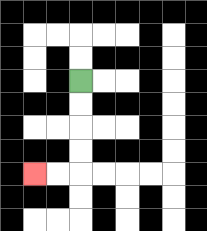{'start': '[3, 3]', 'end': '[1, 7]', 'path_directions': 'D,D,D,D,L,L', 'path_coordinates': '[[3, 3], [3, 4], [3, 5], [3, 6], [3, 7], [2, 7], [1, 7]]'}